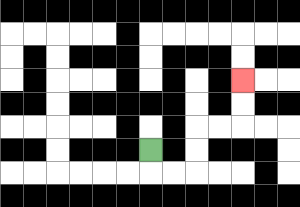{'start': '[6, 6]', 'end': '[10, 3]', 'path_directions': 'D,R,R,U,U,R,R,U,U', 'path_coordinates': '[[6, 6], [6, 7], [7, 7], [8, 7], [8, 6], [8, 5], [9, 5], [10, 5], [10, 4], [10, 3]]'}